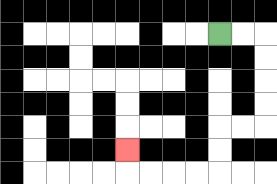{'start': '[9, 1]', 'end': '[5, 6]', 'path_directions': 'R,R,D,D,D,D,L,L,D,D,L,L,L,L,U', 'path_coordinates': '[[9, 1], [10, 1], [11, 1], [11, 2], [11, 3], [11, 4], [11, 5], [10, 5], [9, 5], [9, 6], [9, 7], [8, 7], [7, 7], [6, 7], [5, 7], [5, 6]]'}